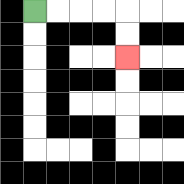{'start': '[1, 0]', 'end': '[5, 2]', 'path_directions': 'R,R,R,R,D,D', 'path_coordinates': '[[1, 0], [2, 0], [3, 0], [4, 0], [5, 0], [5, 1], [5, 2]]'}